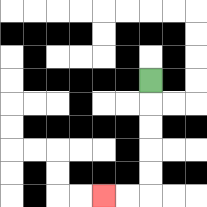{'start': '[6, 3]', 'end': '[4, 8]', 'path_directions': 'D,D,D,D,D,L,L', 'path_coordinates': '[[6, 3], [6, 4], [6, 5], [6, 6], [6, 7], [6, 8], [5, 8], [4, 8]]'}